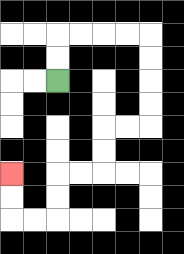{'start': '[2, 3]', 'end': '[0, 7]', 'path_directions': 'U,U,R,R,R,R,D,D,D,D,L,L,D,D,L,L,D,D,L,L,U,U', 'path_coordinates': '[[2, 3], [2, 2], [2, 1], [3, 1], [4, 1], [5, 1], [6, 1], [6, 2], [6, 3], [6, 4], [6, 5], [5, 5], [4, 5], [4, 6], [4, 7], [3, 7], [2, 7], [2, 8], [2, 9], [1, 9], [0, 9], [0, 8], [0, 7]]'}